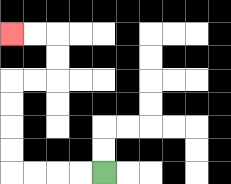{'start': '[4, 7]', 'end': '[0, 1]', 'path_directions': 'L,L,L,L,U,U,U,U,R,R,U,U,L,L', 'path_coordinates': '[[4, 7], [3, 7], [2, 7], [1, 7], [0, 7], [0, 6], [0, 5], [0, 4], [0, 3], [1, 3], [2, 3], [2, 2], [2, 1], [1, 1], [0, 1]]'}